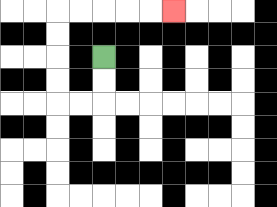{'start': '[4, 2]', 'end': '[7, 0]', 'path_directions': 'D,D,L,L,U,U,U,U,R,R,R,R,R', 'path_coordinates': '[[4, 2], [4, 3], [4, 4], [3, 4], [2, 4], [2, 3], [2, 2], [2, 1], [2, 0], [3, 0], [4, 0], [5, 0], [6, 0], [7, 0]]'}